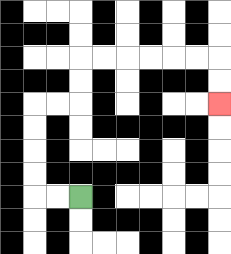{'start': '[3, 8]', 'end': '[9, 4]', 'path_directions': 'L,L,U,U,U,U,R,R,U,U,R,R,R,R,R,R,D,D', 'path_coordinates': '[[3, 8], [2, 8], [1, 8], [1, 7], [1, 6], [1, 5], [1, 4], [2, 4], [3, 4], [3, 3], [3, 2], [4, 2], [5, 2], [6, 2], [7, 2], [8, 2], [9, 2], [9, 3], [9, 4]]'}